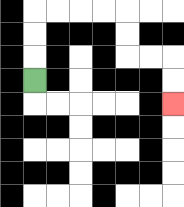{'start': '[1, 3]', 'end': '[7, 4]', 'path_directions': 'U,U,U,R,R,R,R,D,D,R,R,D,D', 'path_coordinates': '[[1, 3], [1, 2], [1, 1], [1, 0], [2, 0], [3, 0], [4, 0], [5, 0], [5, 1], [5, 2], [6, 2], [7, 2], [7, 3], [7, 4]]'}